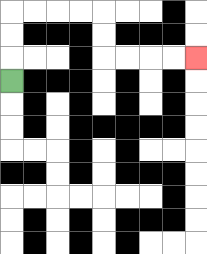{'start': '[0, 3]', 'end': '[8, 2]', 'path_directions': 'U,U,U,R,R,R,R,D,D,R,R,R,R', 'path_coordinates': '[[0, 3], [0, 2], [0, 1], [0, 0], [1, 0], [2, 0], [3, 0], [4, 0], [4, 1], [4, 2], [5, 2], [6, 2], [7, 2], [8, 2]]'}